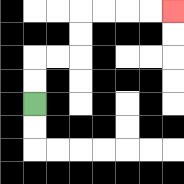{'start': '[1, 4]', 'end': '[7, 0]', 'path_directions': 'U,U,R,R,U,U,R,R,R,R', 'path_coordinates': '[[1, 4], [1, 3], [1, 2], [2, 2], [3, 2], [3, 1], [3, 0], [4, 0], [5, 0], [6, 0], [7, 0]]'}